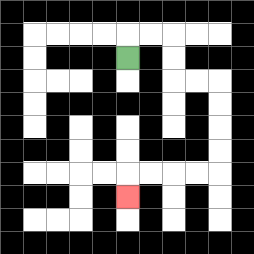{'start': '[5, 2]', 'end': '[5, 8]', 'path_directions': 'U,R,R,D,D,R,R,D,D,D,D,L,L,L,L,D', 'path_coordinates': '[[5, 2], [5, 1], [6, 1], [7, 1], [7, 2], [7, 3], [8, 3], [9, 3], [9, 4], [9, 5], [9, 6], [9, 7], [8, 7], [7, 7], [6, 7], [5, 7], [5, 8]]'}